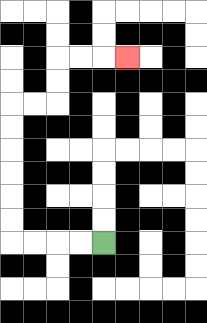{'start': '[4, 10]', 'end': '[5, 2]', 'path_directions': 'L,L,L,L,U,U,U,U,U,U,R,R,U,U,R,R,R', 'path_coordinates': '[[4, 10], [3, 10], [2, 10], [1, 10], [0, 10], [0, 9], [0, 8], [0, 7], [0, 6], [0, 5], [0, 4], [1, 4], [2, 4], [2, 3], [2, 2], [3, 2], [4, 2], [5, 2]]'}